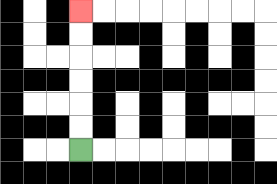{'start': '[3, 6]', 'end': '[3, 0]', 'path_directions': 'U,U,U,U,U,U', 'path_coordinates': '[[3, 6], [3, 5], [3, 4], [3, 3], [3, 2], [3, 1], [3, 0]]'}